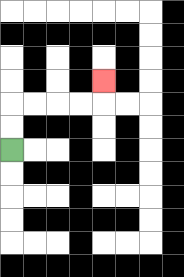{'start': '[0, 6]', 'end': '[4, 3]', 'path_directions': 'U,U,R,R,R,R,U', 'path_coordinates': '[[0, 6], [0, 5], [0, 4], [1, 4], [2, 4], [3, 4], [4, 4], [4, 3]]'}